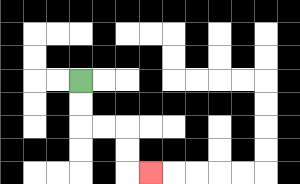{'start': '[3, 3]', 'end': '[6, 7]', 'path_directions': 'D,D,R,R,D,D,R', 'path_coordinates': '[[3, 3], [3, 4], [3, 5], [4, 5], [5, 5], [5, 6], [5, 7], [6, 7]]'}